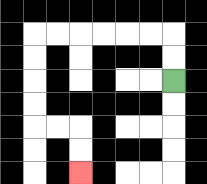{'start': '[7, 3]', 'end': '[3, 7]', 'path_directions': 'U,U,L,L,L,L,L,L,D,D,D,D,R,R,D,D', 'path_coordinates': '[[7, 3], [7, 2], [7, 1], [6, 1], [5, 1], [4, 1], [3, 1], [2, 1], [1, 1], [1, 2], [1, 3], [1, 4], [1, 5], [2, 5], [3, 5], [3, 6], [3, 7]]'}